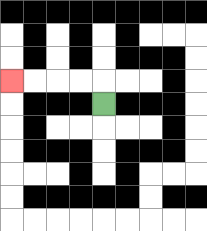{'start': '[4, 4]', 'end': '[0, 3]', 'path_directions': 'U,L,L,L,L', 'path_coordinates': '[[4, 4], [4, 3], [3, 3], [2, 3], [1, 3], [0, 3]]'}